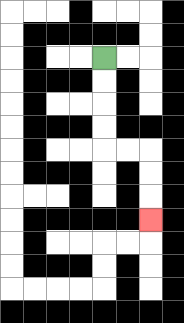{'start': '[4, 2]', 'end': '[6, 9]', 'path_directions': 'D,D,D,D,R,R,D,D,D', 'path_coordinates': '[[4, 2], [4, 3], [4, 4], [4, 5], [4, 6], [5, 6], [6, 6], [6, 7], [6, 8], [6, 9]]'}